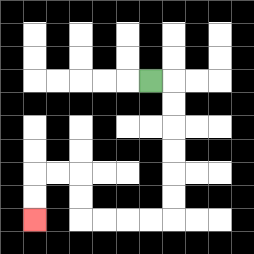{'start': '[6, 3]', 'end': '[1, 9]', 'path_directions': 'R,D,D,D,D,D,D,L,L,L,L,U,U,L,L,D,D', 'path_coordinates': '[[6, 3], [7, 3], [7, 4], [7, 5], [7, 6], [7, 7], [7, 8], [7, 9], [6, 9], [5, 9], [4, 9], [3, 9], [3, 8], [3, 7], [2, 7], [1, 7], [1, 8], [1, 9]]'}